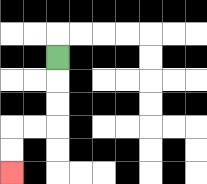{'start': '[2, 2]', 'end': '[0, 7]', 'path_directions': 'D,D,D,L,L,D,D', 'path_coordinates': '[[2, 2], [2, 3], [2, 4], [2, 5], [1, 5], [0, 5], [0, 6], [0, 7]]'}